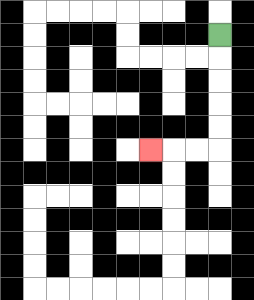{'start': '[9, 1]', 'end': '[6, 6]', 'path_directions': 'D,D,D,D,D,L,L,L', 'path_coordinates': '[[9, 1], [9, 2], [9, 3], [9, 4], [9, 5], [9, 6], [8, 6], [7, 6], [6, 6]]'}